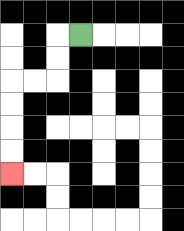{'start': '[3, 1]', 'end': '[0, 7]', 'path_directions': 'L,D,D,L,L,D,D,D,D', 'path_coordinates': '[[3, 1], [2, 1], [2, 2], [2, 3], [1, 3], [0, 3], [0, 4], [0, 5], [0, 6], [0, 7]]'}